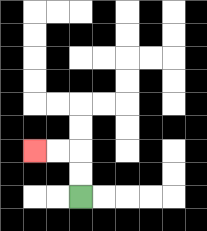{'start': '[3, 8]', 'end': '[1, 6]', 'path_directions': 'U,U,L,L', 'path_coordinates': '[[3, 8], [3, 7], [3, 6], [2, 6], [1, 6]]'}